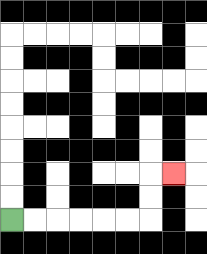{'start': '[0, 9]', 'end': '[7, 7]', 'path_directions': 'R,R,R,R,R,R,U,U,R', 'path_coordinates': '[[0, 9], [1, 9], [2, 9], [3, 9], [4, 9], [5, 9], [6, 9], [6, 8], [6, 7], [7, 7]]'}